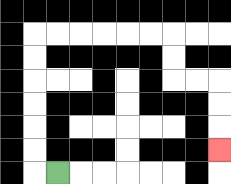{'start': '[2, 7]', 'end': '[9, 6]', 'path_directions': 'L,U,U,U,U,U,U,R,R,R,R,R,R,D,D,R,R,D,D,D', 'path_coordinates': '[[2, 7], [1, 7], [1, 6], [1, 5], [1, 4], [1, 3], [1, 2], [1, 1], [2, 1], [3, 1], [4, 1], [5, 1], [6, 1], [7, 1], [7, 2], [7, 3], [8, 3], [9, 3], [9, 4], [9, 5], [9, 6]]'}